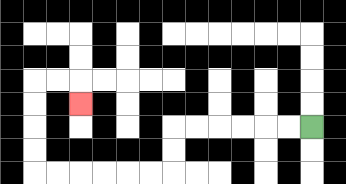{'start': '[13, 5]', 'end': '[3, 4]', 'path_directions': 'L,L,L,L,L,L,D,D,L,L,L,L,L,L,U,U,U,U,R,R,D', 'path_coordinates': '[[13, 5], [12, 5], [11, 5], [10, 5], [9, 5], [8, 5], [7, 5], [7, 6], [7, 7], [6, 7], [5, 7], [4, 7], [3, 7], [2, 7], [1, 7], [1, 6], [1, 5], [1, 4], [1, 3], [2, 3], [3, 3], [3, 4]]'}